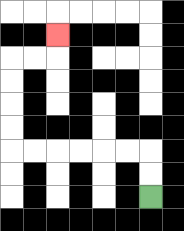{'start': '[6, 8]', 'end': '[2, 1]', 'path_directions': 'U,U,L,L,L,L,L,L,U,U,U,U,R,R,U', 'path_coordinates': '[[6, 8], [6, 7], [6, 6], [5, 6], [4, 6], [3, 6], [2, 6], [1, 6], [0, 6], [0, 5], [0, 4], [0, 3], [0, 2], [1, 2], [2, 2], [2, 1]]'}